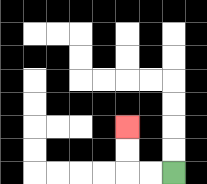{'start': '[7, 7]', 'end': '[5, 5]', 'path_directions': 'L,L,U,U', 'path_coordinates': '[[7, 7], [6, 7], [5, 7], [5, 6], [5, 5]]'}